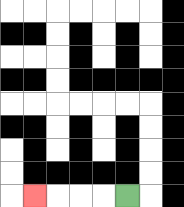{'start': '[5, 8]', 'end': '[1, 8]', 'path_directions': 'L,L,L,L', 'path_coordinates': '[[5, 8], [4, 8], [3, 8], [2, 8], [1, 8]]'}